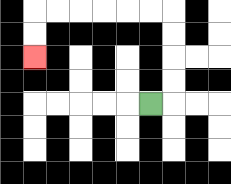{'start': '[6, 4]', 'end': '[1, 2]', 'path_directions': 'R,U,U,U,U,L,L,L,L,L,L,D,D', 'path_coordinates': '[[6, 4], [7, 4], [7, 3], [7, 2], [7, 1], [7, 0], [6, 0], [5, 0], [4, 0], [3, 0], [2, 0], [1, 0], [1, 1], [1, 2]]'}